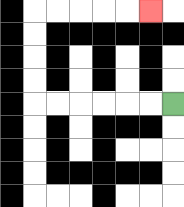{'start': '[7, 4]', 'end': '[6, 0]', 'path_directions': 'L,L,L,L,L,L,U,U,U,U,R,R,R,R,R', 'path_coordinates': '[[7, 4], [6, 4], [5, 4], [4, 4], [3, 4], [2, 4], [1, 4], [1, 3], [1, 2], [1, 1], [1, 0], [2, 0], [3, 0], [4, 0], [5, 0], [6, 0]]'}